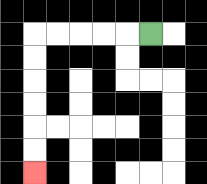{'start': '[6, 1]', 'end': '[1, 7]', 'path_directions': 'L,L,L,L,L,D,D,D,D,D,D', 'path_coordinates': '[[6, 1], [5, 1], [4, 1], [3, 1], [2, 1], [1, 1], [1, 2], [1, 3], [1, 4], [1, 5], [1, 6], [1, 7]]'}